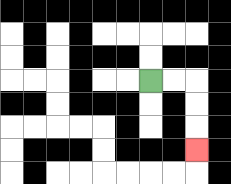{'start': '[6, 3]', 'end': '[8, 6]', 'path_directions': 'R,R,D,D,D', 'path_coordinates': '[[6, 3], [7, 3], [8, 3], [8, 4], [8, 5], [8, 6]]'}